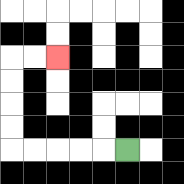{'start': '[5, 6]', 'end': '[2, 2]', 'path_directions': 'L,L,L,L,L,U,U,U,U,R,R', 'path_coordinates': '[[5, 6], [4, 6], [3, 6], [2, 6], [1, 6], [0, 6], [0, 5], [0, 4], [0, 3], [0, 2], [1, 2], [2, 2]]'}